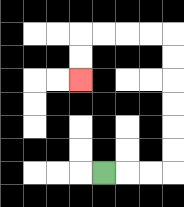{'start': '[4, 7]', 'end': '[3, 3]', 'path_directions': 'R,R,R,U,U,U,U,U,U,L,L,L,L,D,D', 'path_coordinates': '[[4, 7], [5, 7], [6, 7], [7, 7], [7, 6], [7, 5], [7, 4], [7, 3], [7, 2], [7, 1], [6, 1], [5, 1], [4, 1], [3, 1], [3, 2], [3, 3]]'}